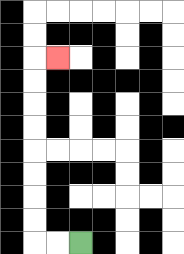{'start': '[3, 10]', 'end': '[2, 2]', 'path_directions': 'L,L,U,U,U,U,U,U,U,U,R', 'path_coordinates': '[[3, 10], [2, 10], [1, 10], [1, 9], [1, 8], [1, 7], [1, 6], [1, 5], [1, 4], [1, 3], [1, 2], [2, 2]]'}